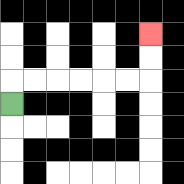{'start': '[0, 4]', 'end': '[6, 1]', 'path_directions': 'U,R,R,R,R,R,R,U,U', 'path_coordinates': '[[0, 4], [0, 3], [1, 3], [2, 3], [3, 3], [4, 3], [5, 3], [6, 3], [6, 2], [6, 1]]'}